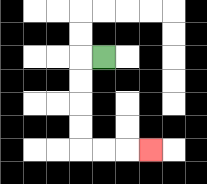{'start': '[4, 2]', 'end': '[6, 6]', 'path_directions': 'L,D,D,D,D,R,R,R', 'path_coordinates': '[[4, 2], [3, 2], [3, 3], [3, 4], [3, 5], [3, 6], [4, 6], [5, 6], [6, 6]]'}